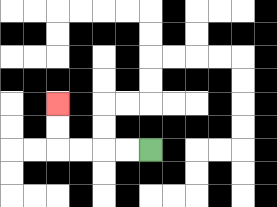{'start': '[6, 6]', 'end': '[2, 4]', 'path_directions': 'L,L,L,L,U,U', 'path_coordinates': '[[6, 6], [5, 6], [4, 6], [3, 6], [2, 6], [2, 5], [2, 4]]'}